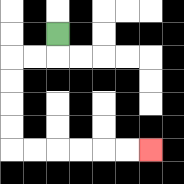{'start': '[2, 1]', 'end': '[6, 6]', 'path_directions': 'D,L,L,D,D,D,D,R,R,R,R,R,R', 'path_coordinates': '[[2, 1], [2, 2], [1, 2], [0, 2], [0, 3], [0, 4], [0, 5], [0, 6], [1, 6], [2, 6], [3, 6], [4, 6], [5, 6], [6, 6]]'}